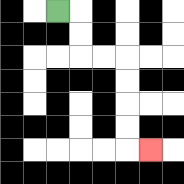{'start': '[2, 0]', 'end': '[6, 6]', 'path_directions': 'R,D,D,R,R,D,D,D,D,R', 'path_coordinates': '[[2, 0], [3, 0], [3, 1], [3, 2], [4, 2], [5, 2], [5, 3], [5, 4], [5, 5], [5, 6], [6, 6]]'}